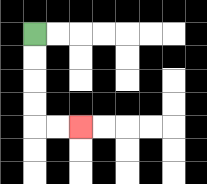{'start': '[1, 1]', 'end': '[3, 5]', 'path_directions': 'D,D,D,D,R,R', 'path_coordinates': '[[1, 1], [1, 2], [1, 3], [1, 4], [1, 5], [2, 5], [3, 5]]'}